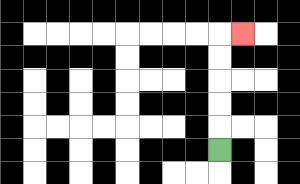{'start': '[9, 6]', 'end': '[10, 1]', 'path_directions': 'U,U,U,U,U,R', 'path_coordinates': '[[9, 6], [9, 5], [9, 4], [9, 3], [9, 2], [9, 1], [10, 1]]'}